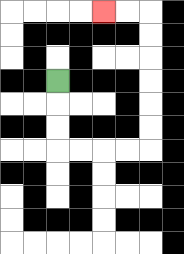{'start': '[2, 3]', 'end': '[4, 0]', 'path_directions': 'D,D,D,R,R,R,R,U,U,U,U,U,U,L,L', 'path_coordinates': '[[2, 3], [2, 4], [2, 5], [2, 6], [3, 6], [4, 6], [5, 6], [6, 6], [6, 5], [6, 4], [6, 3], [6, 2], [6, 1], [6, 0], [5, 0], [4, 0]]'}